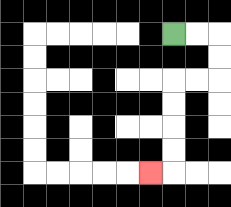{'start': '[7, 1]', 'end': '[6, 7]', 'path_directions': 'R,R,D,D,L,L,D,D,D,D,L', 'path_coordinates': '[[7, 1], [8, 1], [9, 1], [9, 2], [9, 3], [8, 3], [7, 3], [7, 4], [7, 5], [7, 6], [7, 7], [6, 7]]'}